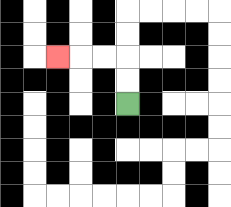{'start': '[5, 4]', 'end': '[2, 2]', 'path_directions': 'U,U,L,L,L', 'path_coordinates': '[[5, 4], [5, 3], [5, 2], [4, 2], [3, 2], [2, 2]]'}